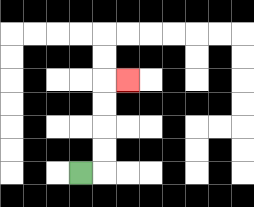{'start': '[3, 7]', 'end': '[5, 3]', 'path_directions': 'R,U,U,U,U,R', 'path_coordinates': '[[3, 7], [4, 7], [4, 6], [4, 5], [4, 4], [4, 3], [5, 3]]'}